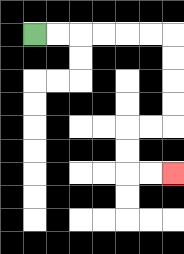{'start': '[1, 1]', 'end': '[7, 7]', 'path_directions': 'R,R,R,R,R,R,D,D,D,D,L,L,D,D,R,R', 'path_coordinates': '[[1, 1], [2, 1], [3, 1], [4, 1], [5, 1], [6, 1], [7, 1], [7, 2], [7, 3], [7, 4], [7, 5], [6, 5], [5, 5], [5, 6], [5, 7], [6, 7], [7, 7]]'}